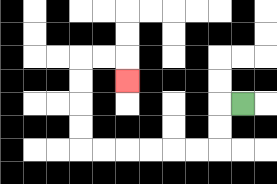{'start': '[10, 4]', 'end': '[5, 3]', 'path_directions': 'L,D,D,L,L,L,L,L,L,U,U,U,U,R,R,D', 'path_coordinates': '[[10, 4], [9, 4], [9, 5], [9, 6], [8, 6], [7, 6], [6, 6], [5, 6], [4, 6], [3, 6], [3, 5], [3, 4], [3, 3], [3, 2], [4, 2], [5, 2], [5, 3]]'}